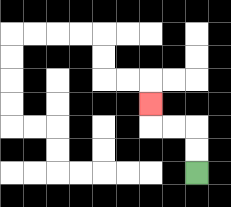{'start': '[8, 7]', 'end': '[6, 4]', 'path_directions': 'U,U,L,L,U', 'path_coordinates': '[[8, 7], [8, 6], [8, 5], [7, 5], [6, 5], [6, 4]]'}